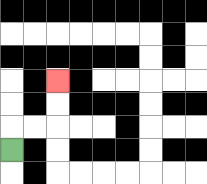{'start': '[0, 6]', 'end': '[2, 3]', 'path_directions': 'U,R,R,U,U', 'path_coordinates': '[[0, 6], [0, 5], [1, 5], [2, 5], [2, 4], [2, 3]]'}